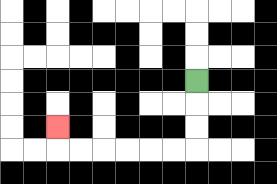{'start': '[8, 3]', 'end': '[2, 5]', 'path_directions': 'D,D,D,L,L,L,L,L,L,U', 'path_coordinates': '[[8, 3], [8, 4], [8, 5], [8, 6], [7, 6], [6, 6], [5, 6], [4, 6], [3, 6], [2, 6], [2, 5]]'}